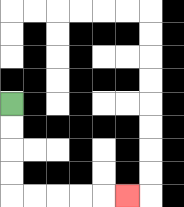{'start': '[0, 4]', 'end': '[5, 8]', 'path_directions': 'D,D,D,D,R,R,R,R,R', 'path_coordinates': '[[0, 4], [0, 5], [0, 6], [0, 7], [0, 8], [1, 8], [2, 8], [3, 8], [4, 8], [5, 8]]'}